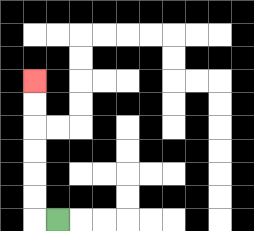{'start': '[2, 9]', 'end': '[1, 3]', 'path_directions': 'L,U,U,U,U,U,U', 'path_coordinates': '[[2, 9], [1, 9], [1, 8], [1, 7], [1, 6], [1, 5], [1, 4], [1, 3]]'}